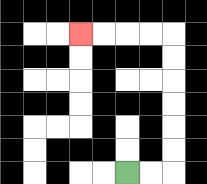{'start': '[5, 7]', 'end': '[3, 1]', 'path_directions': 'R,R,U,U,U,U,U,U,L,L,L,L', 'path_coordinates': '[[5, 7], [6, 7], [7, 7], [7, 6], [7, 5], [7, 4], [7, 3], [7, 2], [7, 1], [6, 1], [5, 1], [4, 1], [3, 1]]'}